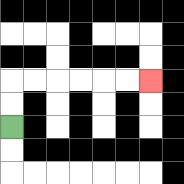{'start': '[0, 5]', 'end': '[6, 3]', 'path_directions': 'U,U,R,R,R,R,R,R', 'path_coordinates': '[[0, 5], [0, 4], [0, 3], [1, 3], [2, 3], [3, 3], [4, 3], [5, 3], [6, 3]]'}